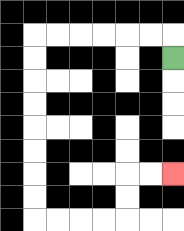{'start': '[7, 2]', 'end': '[7, 7]', 'path_directions': 'U,L,L,L,L,L,L,D,D,D,D,D,D,D,D,R,R,R,R,U,U,R,R', 'path_coordinates': '[[7, 2], [7, 1], [6, 1], [5, 1], [4, 1], [3, 1], [2, 1], [1, 1], [1, 2], [1, 3], [1, 4], [1, 5], [1, 6], [1, 7], [1, 8], [1, 9], [2, 9], [3, 9], [4, 9], [5, 9], [5, 8], [5, 7], [6, 7], [7, 7]]'}